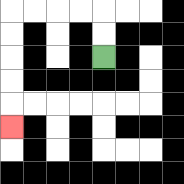{'start': '[4, 2]', 'end': '[0, 5]', 'path_directions': 'U,U,L,L,L,L,D,D,D,D,D', 'path_coordinates': '[[4, 2], [4, 1], [4, 0], [3, 0], [2, 0], [1, 0], [0, 0], [0, 1], [0, 2], [0, 3], [0, 4], [0, 5]]'}